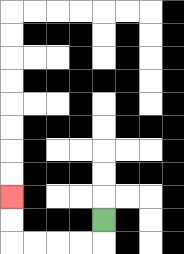{'start': '[4, 9]', 'end': '[0, 8]', 'path_directions': 'D,L,L,L,L,U,U', 'path_coordinates': '[[4, 9], [4, 10], [3, 10], [2, 10], [1, 10], [0, 10], [0, 9], [0, 8]]'}